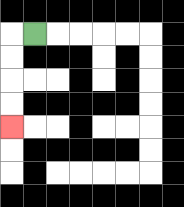{'start': '[1, 1]', 'end': '[0, 5]', 'path_directions': 'L,D,D,D,D', 'path_coordinates': '[[1, 1], [0, 1], [0, 2], [0, 3], [0, 4], [0, 5]]'}